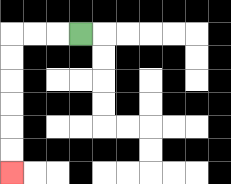{'start': '[3, 1]', 'end': '[0, 7]', 'path_directions': 'L,L,L,D,D,D,D,D,D', 'path_coordinates': '[[3, 1], [2, 1], [1, 1], [0, 1], [0, 2], [0, 3], [0, 4], [0, 5], [0, 6], [0, 7]]'}